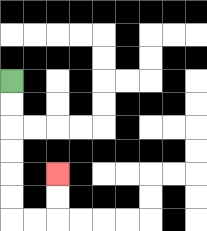{'start': '[0, 3]', 'end': '[2, 7]', 'path_directions': 'D,D,D,D,D,D,R,R,U,U', 'path_coordinates': '[[0, 3], [0, 4], [0, 5], [0, 6], [0, 7], [0, 8], [0, 9], [1, 9], [2, 9], [2, 8], [2, 7]]'}